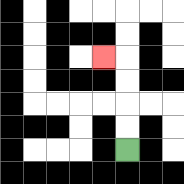{'start': '[5, 6]', 'end': '[4, 2]', 'path_directions': 'U,U,U,U,L', 'path_coordinates': '[[5, 6], [5, 5], [5, 4], [5, 3], [5, 2], [4, 2]]'}